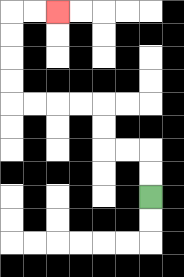{'start': '[6, 8]', 'end': '[2, 0]', 'path_directions': 'U,U,L,L,U,U,L,L,L,L,U,U,U,U,R,R', 'path_coordinates': '[[6, 8], [6, 7], [6, 6], [5, 6], [4, 6], [4, 5], [4, 4], [3, 4], [2, 4], [1, 4], [0, 4], [0, 3], [0, 2], [0, 1], [0, 0], [1, 0], [2, 0]]'}